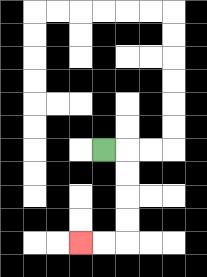{'start': '[4, 6]', 'end': '[3, 10]', 'path_directions': 'R,D,D,D,D,L,L', 'path_coordinates': '[[4, 6], [5, 6], [5, 7], [5, 8], [5, 9], [5, 10], [4, 10], [3, 10]]'}